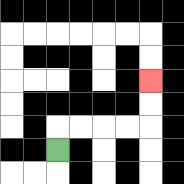{'start': '[2, 6]', 'end': '[6, 3]', 'path_directions': 'U,R,R,R,R,U,U', 'path_coordinates': '[[2, 6], [2, 5], [3, 5], [4, 5], [5, 5], [6, 5], [6, 4], [6, 3]]'}